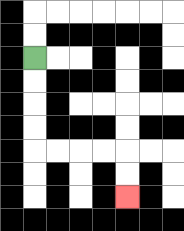{'start': '[1, 2]', 'end': '[5, 8]', 'path_directions': 'D,D,D,D,R,R,R,R,D,D', 'path_coordinates': '[[1, 2], [1, 3], [1, 4], [1, 5], [1, 6], [2, 6], [3, 6], [4, 6], [5, 6], [5, 7], [5, 8]]'}